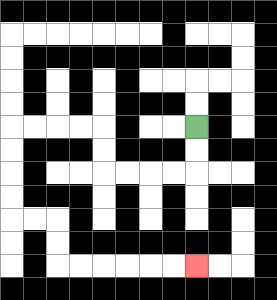{'start': '[8, 5]', 'end': '[8, 11]', 'path_directions': 'D,D,L,L,L,L,U,U,L,L,L,L,D,D,D,D,R,R,D,D,R,R,R,R,R,R', 'path_coordinates': '[[8, 5], [8, 6], [8, 7], [7, 7], [6, 7], [5, 7], [4, 7], [4, 6], [4, 5], [3, 5], [2, 5], [1, 5], [0, 5], [0, 6], [0, 7], [0, 8], [0, 9], [1, 9], [2, 9], [2, 10], [2, 11], [3, 11], [4, 11], [5, 11], [6, 11], [7, 11], [8, 11]]'}